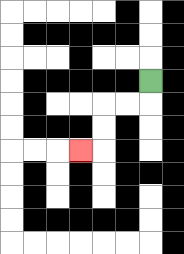{'start': '[6, 3]', 'end': '[3, 6]', 'path_directions': 'D,L,L,D,D,L', 'path_coordinates': '[[6, 3], [6, 4], [5, 4], [4, 4], [4, 5], [4, 6], [3, 6]]'}